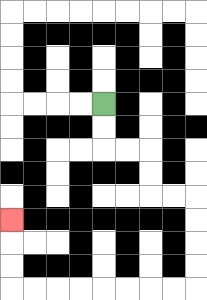{'start': '[4, 4]', 'end': '[0, 9]', 'path_directions': 'D,D,R,R,D,D,R,R,D,D,D,D,L,L,L,L,L,L,L,L,U,U,U', 'path_coordinates': '[[4, 4], [4, 5], [4, 6], [5, 6], [6, 6], [6, 7], [6, 8], [7, 8], [8, 8], [8, 9], [8, 10], [8, 11], [8, 12], [7, 12], [6, 12], [5, 12], [4, 12], [3, 12], [2, 12], [1, 12], [0, 12], [0, 11], [0, 10], [0, 9]]'}